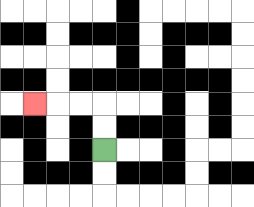{'start': '[4, 6]', 'end': '[1, 4]', 'path_directions': 'U,U,L,L,L', 'path_coordinates': '[[4, 6], [4, 5], [4, 4], [3, 4], [2, 4], [1, 4]]'}